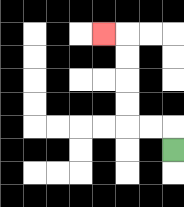{'start': '[7, 6]', 'end': '[4, 1]', 'path_directions': 'U,L,L,U,U,U,U,L', 'path_coordinates': '[[7, 6], [7, 5], [6, 5], [5, 5], [5, 4], [5, 3], [5, 2], [5, 1], [4, 1]]'}